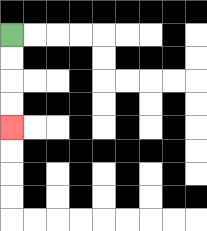{'start': '[0, 1]', 'end': '[0, 5]', 'path_directions': 'D,D,D,D', 'path_coordinates': '[[0, 1], [0, 2], [0, 3], [0, 4], [0, 5]]'}